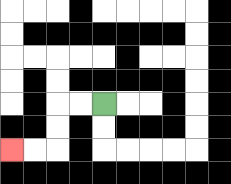{'start': '[4, 4]', 'end': '[0, 6]', 'path_directions': 'L,L,D,D,L,L', 'path_coordinates': '[[4, 4], [3, 4], [2, 4], [2, 5], [2, 6], [1, 6], [0, 6]]'}